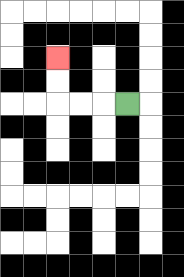{'start': '[5, 4]', 'end': '[2, 2]', 'path_directions': 'L,L,L,U,U', 'path_coordinates': '[[5, 4], [4, 4], [3, 4], [2, 4], [2, 3], [2, 2]]'}